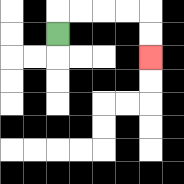{'start': '[2, 1]', 'end': '[6, 2]', 'path_directions': 'U,R,R,R,R,D,D', 'path_coordinates': '[[2, 1], [2, 0], [3, 0], [4, 0], [5, 0], [6, 0], [6, 1], [6, 2]]'}